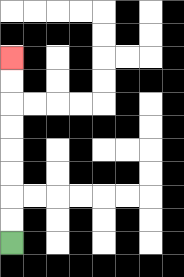{'start': '[0, 10]', 'end': '[0, 2]', 'path_directions': 'U,U,U,U,U,U,U,U', 'path_coordinates': '[[0, 10], [0, 9], [0, 8], [0, 7], [0, 6], [0, 5], [0, 4], [0, 3], [0, 2]]'}